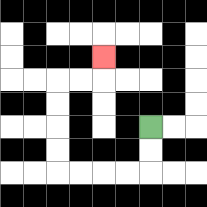{'start': '[6, 5]', 'end': '[4, 2]', 'path_directions': 'D,D,L,L,L,L,U,U,U,U,R,R,U', 'path_coordinates': '[[6, 5], [6, 6], [6, 7], [5, 7], [4, 7], [3, 7], [2, 7], [2, 6], [2, 5], [2, 4], [2, 3], [3, 3], [4, 3], [4, 2]]'}